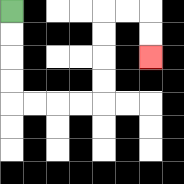{'start': '[0, 0]', 'end': '[6, 2]', 'path_directions': 'D,D,D,D,R,R,R,R,U,U,U,U,R,R,D,D', 'path_coordinates': '[[0, 0], [0, 1], [0, 2], [0, 3], [0, 4], [1, 4], [2, 4], [3, 4], [4, 4], [4, 3], [4, 2], [4, 1], [4, 0], [5, 0], [6, 0], [6, 1], [6, 2]]'}